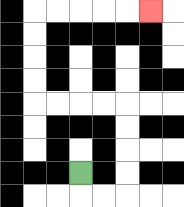{'start': '[3, 7]', 'end': '[6, 0]', 'path_directions': 'D,R,R,U,U,U,U,L,L,L,L,U,U,U,U,R,R,R,R,R', 'path_coordinates': '[[3, 7], [3, 8], [4, 8], [5, 8], [5, 7], [5, 6], [5, 5], [5, 4], [4, 4], [3, 4], [2, 4], [1, 4], [1, 3], [1, 2], [1, 1], [1, 0], [2, 0], [3, 0], [4, 0], [5, 0], [6, 0]]'}